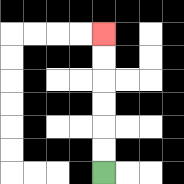{'start': '[4, 7]', 'end': '[4, 1]', 'path_directions': 'U,U,U,U,U,U', 'path_coordinates': '[[4, 7], [4, 6], [4, 5], [4, 4], [4, 3], [4, 2], [4, 1]]'}